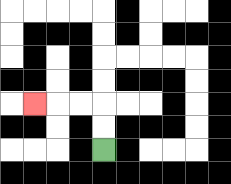{'start': '[4, 6]', 'end': '[1, 4]', 'path_directions': 'U,U,L,L,L', 'path_coordinates': '[[4, 6], [4, 5], [4, 4], [3, 4], [2, 4], [1, 4]]'}